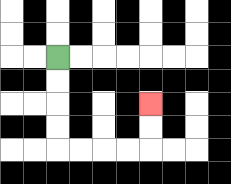{'start': '[2, 2]', 'end': '[6, 4]', 'path_directions': 'D,D,D,D,R,R,R,R,U,U', 'path_coordinates': '[[2, 2], [2, 3], [2, 4], [2, 5], [2, 6], [3, 6], [4, 6], [5, 6], [6, 6], [6, 5], [6, 4]]'}